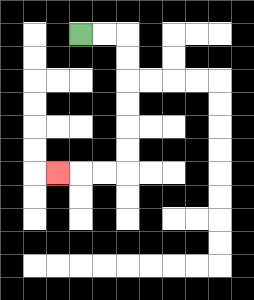{'start': '[3, 1]', 'end': '[2, 7]', 'path_directions': 'R,R,D,D,D,D,D,D,L,L,L', 'path_coordinates': '[[3, 1], [4, 1], [5, 1], [5, 2], [5, 3], [5, 4], [5, 5], [5, 6], [5, 7], [4, 7], [3, 7], [2, 7]]'}